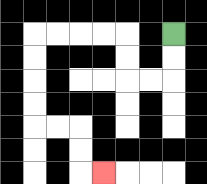{'start': '[7, 1]', 'end': '[4, 7]', 'path_directions': 'D,D,L,L,U,U,L,L,L,L,D,D,D,D,R,R,D,D,R', 'path_coordinates': '[[7, 1], [7, 2], [7, 3], [6, 3], [5, 3], [5, 2], [5, 1], [4, 1], [3, 1], [2, 1], [1, 1], [1, 2], [1, 3], [1, 4], [1, 5], [2, 5], [3, 5], [3, 6], [3, 7], [4, 7]]'}